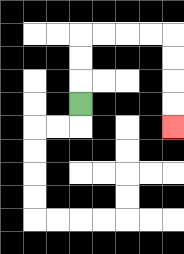{'start': '[3, 4]', 'end': '[7, 5]', 'path_directions': 'U,U,U,R,R,R,R,D,D,D,D', 'path_coordinates': '[[3, 4], [3, 3], [3, 2], [3, 1], [4, 1], [5, 1], [6, 1], [7, 1], [7, 2], [7, 3], [7, 4], [7, 5]]'}